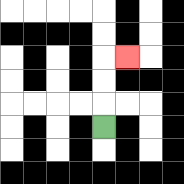{'start': '[4, 5]', 'end': '[5, 2]', 'path_directions': 'U,U,U,R', 'path_coordinates': '[[4, 5], [4, 4], [4, 3], [4, 2], [5, 2]]'}